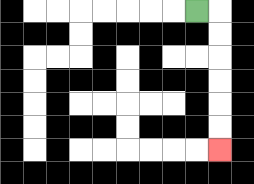{'start': '[8, 0]', 'end': '[9, 6]', 'path_directions': 'R,D,D,D,D,D,D', 'path_coordinates': '[[8, 0], [9, 0], [9, 1], [9, 2], [9, 3], [9, 4], [9, 5], [9, 6]]'}